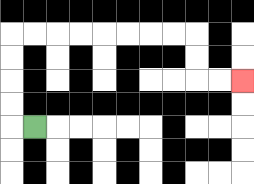{'start': '[1, 5]', 'end': '[10, 3]', 'path_directions': 'L,U,U,U,U,R,R,R,R,R,R,R,R,D,D,R,R', 'path_coordinates': '[[1, 5], [0, 5], [0, 4], [0, 3], [0, 2], [0, 1], [1, 1], [2, 1], [3, 1], [4, 1], [5, 1], [6, 1], [7, 1], [8, 1], [8, 2], [8, 3], [9, 3], [10, 3]]'}